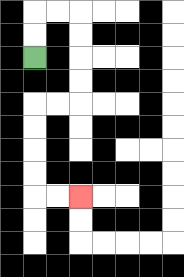{'start': '[1, 2]', 'end': '[3, 8]', 'path_directions': 'U,U,R,R,D,D,D,D,L,L,D,D,D,D,R,R', 'path_coordinates': '[[1, 2], [1, 1], [1, 0], [2, 0], [3, 0], [3, 1], [3, 2], [3, 3], [3, 4], [2, 4], [1, 4], [1, 5], [1, 6], [1, 7], [1, 8], [2, 8], [3, 8]]'}